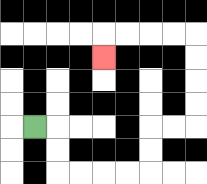{'start': '[1, 5]', 'end': '[4, 2]', 'path_directions': 'R,D,D,R,R,R,R,U,U,R,R,U,U,U,U,L,L,L,L,D', 'path_coordinates': '[[1, 5], [2, 5], [2, 6], [2, 7], [3, 7], [4, 7], [5, 7], [6, 7], [6, 6], [6, 5], [7, 5], [8, 5], [8, 4], [8, 3], [8, 2], [8, 1], [7, 1], [6, 1], [5, 1], [4, 1], [4, 2]]'}